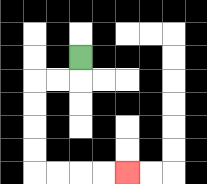{'start': '[3, 2]', 'end': '[5, 7]', 'path_directions': 'D,L,L,D,D,D,D,R,R,R,R', 'path_coordinates': '[[3, 2], [3, 3], [2, 3], [1, 3], [1, 4], [1, 5], [1, 6], [1, 7], [2, 7], [3, 7], [4, 7], [5, 7]]'}